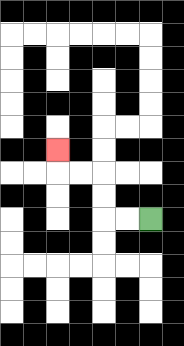{'start': '[6, 9]', 'end': '[2, 6]', 'path_directions': 'L,L,U,U,L,L,U', 'path_coordinates': '[[6, 9], [5, 9], [4, 9], [4, 8], [4, 7], [3, 7], [2, 7], [2, 6]]'}